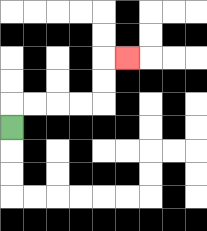{'start': '[0, 5]', 'end': '[5, 2]', 'path_directions': 'U,R,R,R,R,U,U,R', 'path_coordinates': '[[0, 5], [0, 4], [1, 4], [2, 4], [3, 4], [4, 4], [4, 3], [4, 2], [5, 2]]'}